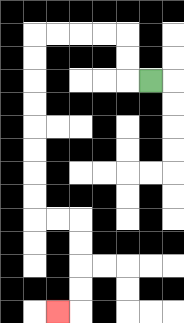{'start': '[6, 3]', 'end': '[2, 13]', 'path_directions': 'L,U,U,L,L,L,L,D,D,D,D,D,D,D,D,R,R,D,D,D,D,L', 'path_coordinates': '[[6, 3], [5, 3], [5, 2], [5, 1], [4, 1], [3, 1], [2, 1], [1, 1], [1, 2], [1, 3], [1, 4], [1, 5], [1, 6], [1, 7], [1, 8], [1, 9], [2, 9], [3, 9], [3, 10], [3, 11], [3, 12], [3, 13], [2, 13]]'}